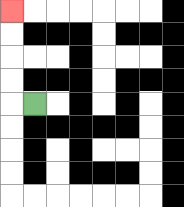{'start': '[1, 4]', 'end': '[0, 0]', 'path_directions': 'L,U,U,U,U', 'path_coordinates': '[[1, 4], [0, 4], [0, 3], [0, 2], [0, 1], [0, 0]]'}